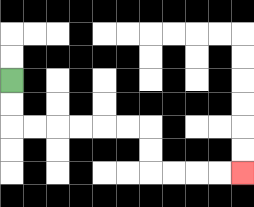{'start': '[0, 3]', 'end': '[10, 7]', 'path_directions': 'D,D,R,R,R,R,R,R,D,D,R,R,R,R', 'path_coordinates': '[[0, 3], [0, 4], [0, 5], [1, 5], [2, 5], [3, 5], [4, 5], [5, 5], [6, 5], [6, 6], [6, 7], [7, 7], [8, 7], [9, 7], [10, 7]]'}